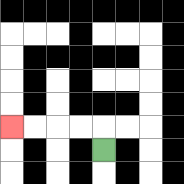{'start': '[4, 6]', 'end': '[0, 5]', 'path_directions': 'U,L,L,L,L', 'path_coordinates': '[[4, 6], [4, 5], [3, 5], [2, 5], [1, 5], [0, 5]]'}